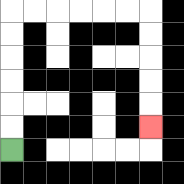{'start': '[0, 6]', 'end': '[6, 5]', 'path_directions': 'U,U,U,U,U,U,R,R,R,R,R,R,D,D,D,D,D', 'path_coordinates': '[[0, 6], [0, 5], [0, 4], [0, 3], [0, 2], [0, 1], [0, 0], [1, 0], [2, 0], [3, 0], [4, 0], [5, 0], [6, 0], [6, 1], [6, 2], [6, 3], [6, 4], [6, 5]]'}